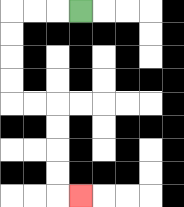{'start': '[3, 0]', 'end': '[3, 8]', 'path_directions': 'L,L,L,D,D,D,D,R,R,D,D,D,D,R', 'path_coordinates': '[[3, 0], [2, 0], [1, 0], [0, 0], [0, 1], [0, 2], [0, 3], [0, 4], [1, 4], [2, 4], [2, 5], [2, 6], [2, 7], [2, 8], [3, 8]]'}